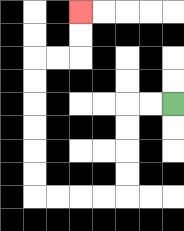{'start': '[7, 4]', 'end': '[3, 0]', 'path_directions': 'L,L,D,D,D,D,L,L,L,L,U,U,U,U,U,U,R,R,U,U', 'path_coordinates': '[[7, 4], [6, 4], [5, 4], [5, 5], [5, 6], [5, 7], [5, 8], [4, 8], [3, 8], [2, 8], [1, 8], [1, 7], [1, 6], [1, 5], [1, 4], [1, 3], [1, 2], [2, 2], [3, 2], [3, 1], [3, 0]]'}